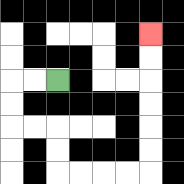{'start': '[2, 3]', 'end': '[6, 1]', 'path_directions': 'L,L,D,D,R,R,D,D,R,R,R,R,U,U,U,U,U,U', 'path_coordinates': '[[2, 3], [1, 3], [0, 3], [0, 4], [0, 5], [1, 5], [2, 5], [2, 6], [2, 7], [3, 7], [4, 7], [5, 7], [6, 7], [6, 6], [6, 5], [6, 4], [6, 3], [6, 2], [6, 1]]'}